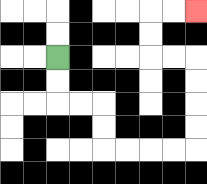{'start': '[2, 2]', 'end': '[8, 0]', 'path_directions': 'D,D,R,R,D,D,R,R,R,R,U,U,U,U,L,L,U,U,R,R', 'path_coordinates': '[[2, 2], [2, 3], [2, 4], [3, 4], [4, 4], [4, 5], [4, 6], [5, 6], [6, 6], [7, 6], [8, 6], [8, 5], [8, 4], [8, 3], [8, 2], [7, 2], [6, 2], [6, 1], [6, 0], [7, 0], [8, 0]]'}